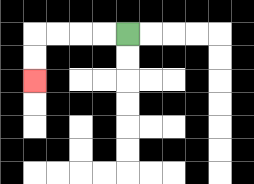{'start': '[5, 1]', 'end': '[1, 3]', 'path_directions': 'L,L,L,L,D,D', 'path_coordinates': '[[5, 1], [4, 1], [3, 1], [2, 1], [1, 1], [1, 2], [1, 3]]'}